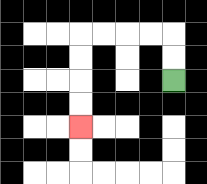{'start': '[7, 3]', 'end': '[3, 5]', 'path_directions': 'U,U,L,L,L,L,D,D,D,D', 'path_coordinates': '[[7, 3], [7, 2], [7, 1], [6, 1], [5, 1], [4, 1], [3, 1], [3, 2], [3, 3], [3, 4], [3, 5]]'}